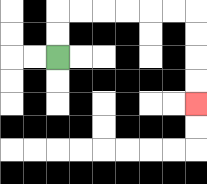{'start': '[2, 2]', 'end': '[8, 4]', 'path_directions': 'U,U,R,R,R,R,R,R,D,D,D,D', 'path_coordinates': '[[2, 2], [2, 1], [2, 0], [3, 0], [4, 0], [5, 0], [6, 0], [7, 0], [8, 0], [8, 1], [8, 2], [8, 3], [8, 4]]'}